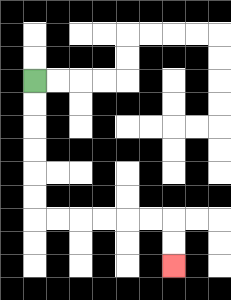{'start': '[1, 3]', 'end': '[7, 11]', 'path_directions': 'D,D,D,D,D,D,R,R,R,R,R,R,D,D', 'path_coordinates': '[[1, 3], [1, 4], [1, 5], [1, 6], [1, 7], [1, 8], [1, 9], [2, 9], [3, 9], [4, 9], [5, 9], [6, 9], [7, 9], [7, 10], [7, 11]]'}